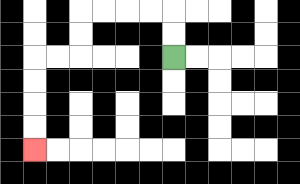{'start': '[7, 2]', 'end': '[1, 6]', 'path_directions': 'U,U,L,L,L,L,D,D,L,L,D,D,D,D', 'path_coordinates': '[[7, 2], [7, 1], [7, 0], [6, 0], [5, 0], [4, 0], [3, 0], [3, 1], [3, 2], [2, 2], [1, 2], [1, 3], [1, 4], [1, 5], [1, 6]]'}